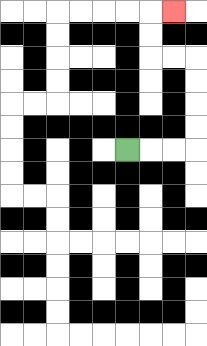{'start': '[5, 6]', 'end': '[7, 0]', 'path_directions': 'R,R,R,U,U,U,U,L,L,U,U,R', 'path_coordinates': '[[5, 6], [6, 6], [7, 6], [8, 6], [8, 5], [8, 4], [8, 3], [8, 2], [7, 2], [6, 2], [6, 1], [6, 0], [7, 0]]'}